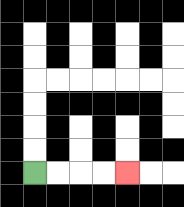{'start': '[1, 7]', 'end': '[5, 7]', 'path_directions': 'R,R,R,R', 'path_coordinates': '[[1, 7], [2, 7], [3, 7], [4, 7], [5, 7]]'}